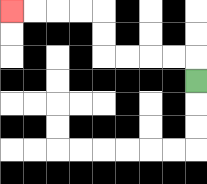{'start': '[8, 3]', 'end': '[0, 0]', 'path_directions': 'U,L,L,L,L,U,U,L,L,L,L', 'path_coordinates': '[[8, 3], [8, 2], [7, 2], [6, 2], [5, 2], [4, 2], [4, 1], [4, 0], [3, 0], [2, 0], [1, 0], [0, 0]]'}